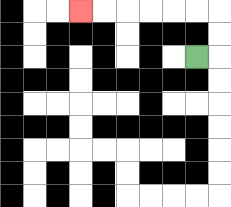{'start': '[8, 2]', 'end': '[3, 0]', 'path_directions': 'R,U,U,L,L,L,L,L,L', 'path_coordinates': '[[8, 2], [9, 2], [9, 1], [9, 0], [8, 0], [7, 0], [6, 0], [5, 0], [4, 0], [3, 0]]'}